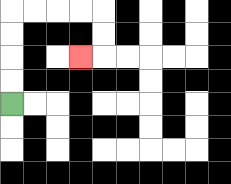{'start': '[0, 4]', 'end': '[3, 2]', 'path_directions': 'U,U,U,U,R,R,R,R,D,D,L', 'path_coordinates': '[[0, 4], [0, 3], [0, 2], [0, 1], [0, 0], [1, 0], [2, 0], [3, 0], [4, 0], [4, 1], [4, 2], [3, 2]]'}